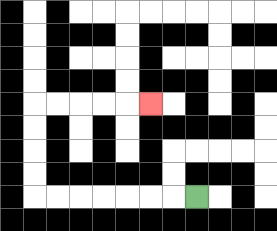{'start': '[8, 8]', 'end': '[6, 4]', 'path_directions': 'L,L,L,L,L,L,L,U,U,U,U,R,R,R,R,R', 'path_coordinates': '[[8, 8], [7, 8], [6, 8], [5, 8], [4, 8], [3, 8], [2, 8], [1, 8], [1, 7], [1, 6], [1, 5], [1, 4], [2, 4], [3, 4], [4, 4], [5, 4], [6, 4]]'}